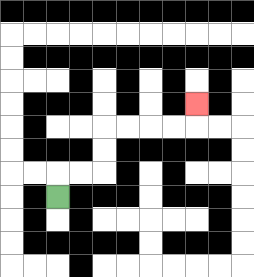{'start': '[2, 8]', 'end': '[8, 4]', 'path_directions': 'U,R,R,U,U,R,R,R,R,U', 'path_coordinates': '[[2, 8], [2, 7], [3, 7], [4, 7], [4, 6], [4, 5], [5, 5], [6, 5], [7, 5], [8, 5], [8, 4]]'}